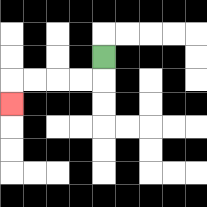{'start': '[4, 2]', 'end': '[0, 4]', 'path_directions': 'D,L,L,L,L,D', 'path_coordinates': '[[4, 2], [4, 3], [3, 3], [2, 3], [1, 3], [0, 3], [0, 4]]'}